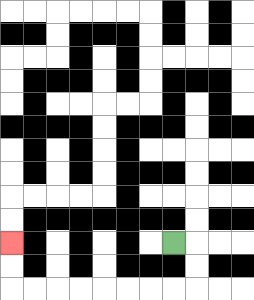{'start': '[7, 10]', 'end': '[0, 10]', 'path_directions': 'R,D,D,L,L,L,L,L,L,L,L,U,U', 'path_coordinates': '[[7, 10], [8, 10], [8, 11], [8, 12], [7, 12], [6, 12], [5, 12], [4, 12], [3, 12], [2, 12], [1, 12], [0, 12], [0, 11], [0, 10]]'}